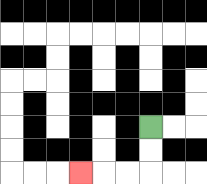{'start': '[6, 5]', 'end': '[3, 7]', 'path_directions': 'D,D,L,L,L', 'path_coordinates': '[[6, 5], [6, 6], [6, 7], [5, 7], [4, 7], [3, 7]]'}